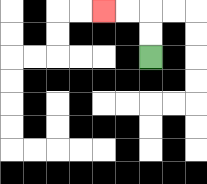{'start': '[6, 2]', 'end': '[4, 0]', 'path_directions': 'U,U,L,L', 'path_coordinates': '[[6, 2], [6, 1], [6, 0], [5, 0], [4, 0]]'}